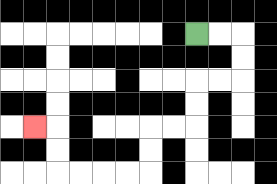{'start': '[8, 1]', 'end': '[1, 5]', 'path_directions': 'R,R,D,D,L,L,D,D,L,L,D,D,L,L,L,L,U,U,L', 'path_coordinates': '[[8, 1], [9, 1], [10, 1], [10, 2], [10, 3], [9, 3], [8, 3], [8, 4], [8, 5], [7, 5], [6, 5], [6, 6], [6, 7], [5, 7], [4, 7], [3, 7], [2, 7], [2, 6], [2, 5], [1, 5]]'}